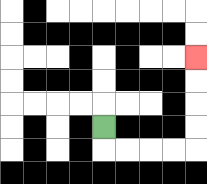{'start': '[4, 5]', 'end': '[8, 2]', 'path_directions': 'D,R,R,R,R,U,U,U,U', 'path_coordinates': '[[4, 5], [4, 6], [5, 6], [6, 6], [7, 6], [8, 6], [8, 5], [8, 4], [8, 3], [8, 2]]'}